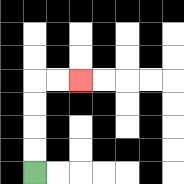{'start': '[1, 7]', 'end': '[3, 3]', 'path_directions': 'U,U,U,U,R,R', 'path_coordinates': '[[1, 7], [1, 6], [1, 5], [1, 4], [1, 3], [2, 3], [3, 3]]'}